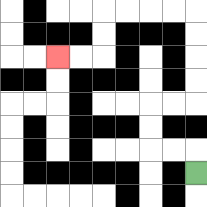{'start': '[8, 7]', 'end': '[2, 2]', 'path_directions': 'U,L,L,U,U,R,R,U,U,U,U,L,L,L,L,D,D,L,L', 'path_coordinates': '[[8, 7], [8, 6], [7, 6], [6, 6], [6, 5], [6, 4], [7, 4], [8, 4], [8, 3], [8, 2], [8, 1], [8, 0], [7, 0], [6, 0], [5, 0], [4, 0], [4, 1], [4, 2], [3, 2], [2, 2]]'}